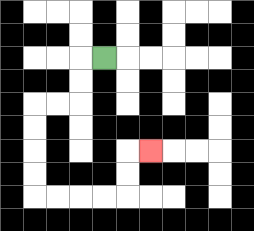{'start': '[4, 2]', 'end': '[6, 6]', 'path_directions': 'L,D,D,L,L,D,D,D,D,R,R,R,R,U,U,R', 'path_coordinates': '[[4, 2], [3, 2], [3, 3], [3, 4], [2, 4], [1, 4], [1, 5], [1, 6], [1, 7], [1, 8], [2, 8], [3, 8], [4, 8], [5, 8], [5, 7], [5, 6], [6, 6]]'}